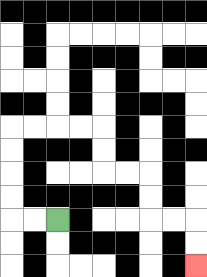{'start': '[2, 9]', 'end': '[8, 11]', 'path_directions': 'L,L,U,U,U,U,R,R,R,R,D,D,R,R,D,D,R,R,D,D', 'path_coordinates': '[[2, 9], [1, 9], [0, 9], [0, 8], [0, 7], [0, 6], [0, 5], [1, 5], [2, 5], [3, 5], [4, 5], [4, 6], [4, 7], [5, 7], [6, 7], [6, 8], [6, 9], [7, 9], [8, 9], [8, 10], [8, 11]]'}